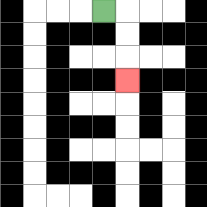{'start': '[4, 0]', 'end': '[5, 3]', 'path_directions': 'R,D,D,D', 'path_coordinates': '[[4, 0], [5, 0], [5, 1], [5, 2], [5, 3]]'}